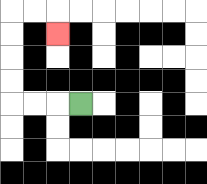{'start': '[3, 4]', 'end': '[2, 1]', 'path_directions': 'L,L,L,U,U,U,U,R,R,D', 'path_coordinates': '[[3, 4], [2, 4], [1, 4], [0, 4], [0, 3], [0, 2], [0, 1], [0, 0], [1, 0], [2, 0], [2, 1]]'}